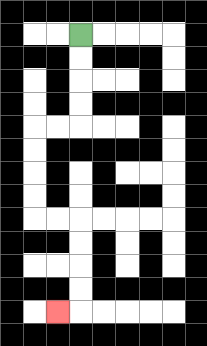{'start': '[3, 1]', 'end': '[2, 13]', 'path_directions': 'D,D,D,D,L,L,D,D,D,D,R,R,D,D,D,D,L', 'path_coordinates': '[[3, 1], [3, 2], [3, 3], [3, 4], [3, 5], [2, 5], [1, 5], [1, 6], [1, 7], [1, 8], [1, 9], [2, 9], [3, 9], [3, 10], [3, 11], [3, 12], [3, 13], [2, 13]]'}